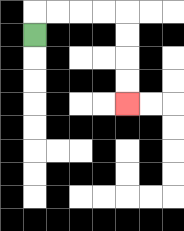{'start': '[1, 1]', 'end': '[5, 4]', 'path_directions': 'U,R,R,R,R,D,D,D,D', 'path_coordinates': '[[1, 1], [1, 0], [2, 0], [3, 0], [4, 0], [5, 0], [5, 1], [5, 2], [5, 3], [5, 4]]'}